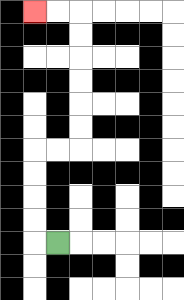{'start': '[2, 10]', 'end': '[1, 0]', 'path_directions': 'L,U,U,U,U,R,R,U,U,U,U,U,U,L,L', 'path_coordinates': '[[2, 10], [1, 10], [1, 9], [1, 8], [1, 7], [1, 6], [2, 6], [3, 6], [3, 5], [3, 4], [3, 3], [3, 2], [3, 1], [3, 0], [2, 0], [1, 0]]'}